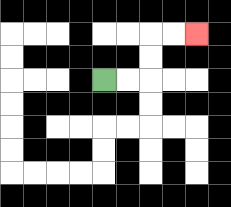{'start': '[4, 3]', 'end': '[8, 1]', 'path_directions': 'R,R,U,U,R,R', 'path_coordinates': '[[4, 3], [5, 3], [6, 3], [6, 2], [6, 1], [7, 1], [8, 1]]'}